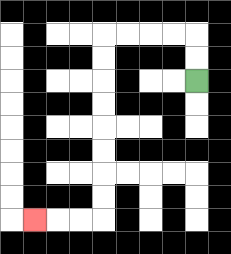{'start': '[8, 3]', 'end': '[1, 9]', 'path_directions': 'U,U,L,L,L,L,D,D,D,D,D,D,D,D,L,L,L', 'path_coordinates': '[[8, 3], [8, 2], [8, 1], [7, 1], [6, 1], [5, 1], [4, 1], [4, 2], [4, 3], [4, 4], [4, 5], [4, 6], [4, 7], [4, 8], [4, 9], [3, 9], [2, 9], [1, 9]]'}